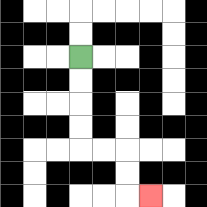{'start': '[3, 2]', 'end': '[6, 8]', 'path_directions': 'D,D,D,D,R,R,D,D,R', 'path_coordinates': '[[3, 2], [3, 3], [3, 4], [3, 5], [3, 6], [4, 6], [5, 6], [5, 7], [5, 8], [6, 8]]'}